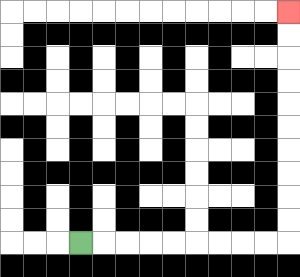{'start': '[3, 10]', 'end': '[12, 0]', 'path_directions': 'R,R,R,R,R,R,R,R,R,U,U,U,U,U,U,U,U,U,U', 'path_coordinates': '[[3, 10], [4, 10], [5, 10], [6, 10], [7, 10], [8, 10], [9, 10], [10, 10], [11, 10], [12, 10], [12, 9], [12, 8], [12, 7], [12, 6], [12, 5], [12, 4], [12, 3], [12, 2], [12, 1], [12, 0]]'}